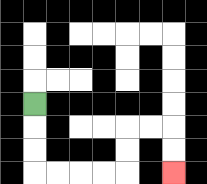{'start': '[1, 4]', 'end': '[7, 7]', 'path_directions': 'D,D,D,R,R,R,R,U,U,R,R,D,D', 'path_coordinates': '[[1, 4], [1, 5], [1, 6], [1, 7], [2, 7], [3, 7], [4, 7], [5, 7], [5, 6], [5, 5], [6, 5], [7, 5], [7, 6], [7, 7]]'}